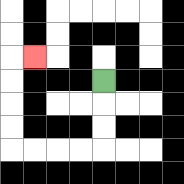{'start': '[4, 3]', 'end': '[1, 2]', 'path_directions': 'D,D,D,L,L,L,L,U,U,U,U,R', 'path_coordinates': '[[4, 3], [4, 4], [4, 5], [4, 6], [3, 6], [2, 6], [1, 6], [0, 6], [0, 5], [0, 4], [0, 3], [0, 2], [1, 2]]'}